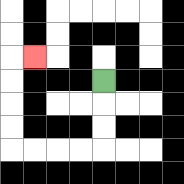{'start': '[4, 3]', 'end': '[1, 2]', 'path_directions': 'D,D,D,L,L,L,L,U,U,U,U,R', 'path_coordinates': '[[4, 3], [4, 4], [4, 5], [4, 6], [3, 6], [2, 6], [1, 6], [0, 6], [0, 5], [0, 4], [0, 3], [0, 2], [1, 2]]'}